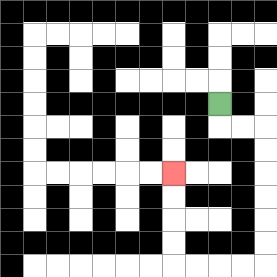{'start': '[9, 4]', 'end': '[7, 7]', 'path_directions': 'D,R,R,D,D,D,D,D,D,L,L,L,L,U,U,U,U', 'path_coordinates': '[[9, 4], [9, 5], [10, 5], [11, 5], [11, 6], [11, 7], [11, 8], [11, 9], [11, 10], [11, 11], [10, 11], [9, 11], [8, 11], [7, 11], [7, 10], [7, 9], [7, 8], [7, 7]]'}